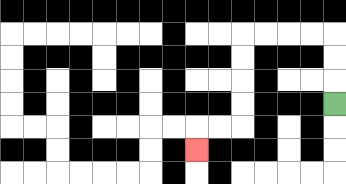{'start': '[14, 4]', 'end': '[8, 6]', 'path_directions': 'U,U,U,L,L,L,L,D,D,D,D,L,L,D', 'path_coordinates': '[[14, 4], [14, 3], [14, 2], [14, 1], [13, 1], [12, 1], [11, 1], [10, 1], [10, 2], [10, 3], [10, 4], [10, 5], [9, 5], [8, 5], [8, 6]]'}